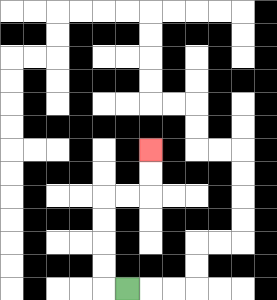{'start': '[5, 12]', 'end': '[6, 6]', 'path_directions': 'L,U,U,U,U,R,R,U,U', 'path_coordinates': '[[5, 12], [4, 12], [4, 11], [4, 10], [4, 9], [4, 8], [5, 8], [6, 8], [6, 7], [6, 6]]'}